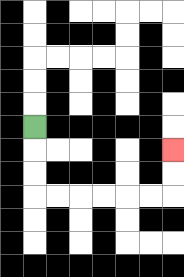{'start': '[1, 5]', 'end': '[7, 6]', 'path_directions': 'D,D,D,R,R,R,R,R,R,U,U', 'path_coordinates': '[[1, 5], [1, 6], [1, 7], [1, 8], [2, 8], [3, 8], [4, 8], [5, 8], [6, 8], [7, 8], [7, 7], [7, 6]]'}